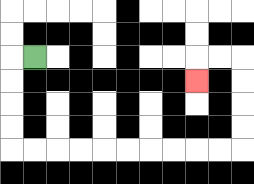{'start': '[1, 2]', 'end': '[8, 3]', 'path_directions': 'L,D,D,D,D,R,R,R,R,R,R,R,R,R,R,U,U,U,U,L,L,D', 'path_coordinates': '[[1, 2], [0, 2], [0, 3], [0, 4], [0, 5], [0, 6], [1, 6], [2, 6], [3, 6], [4, 6], [5, 6], [6, 6], [7, 6], [8, 6], [9, 6], [10, 6], [10, 5], [10, 4], [10, 3], [10, 2], [9, 2], [8, 2], [8, 3]]'}